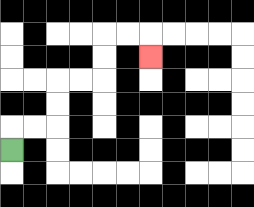{'start': '[0, 6]', 'end': '[6, 2]', 'path_directions': 'U,R,R,U,U,R,R,U,U,R,R,D', 'path_coordinates': '[[0, 6], [0, 5], [1, 5], [2, 5], [2, 4], [2, 3], [3, 3], [4, 3], [4, 2], [4, 1], [5, 1], [6, 1], [6, 2]]'}